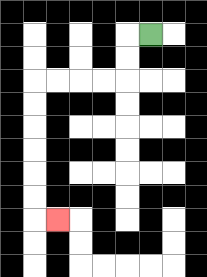{'start': '[6, 1]', 'end': '[2, 9]', 'path_directions': 'L,D,D,L,L,L,L,D,D,D,D,D,D,R', 'path_coordinates': '[[6, 1], [5, 1], [5, 2], [5, 3], [4, 3], [3, 3], [2, 3], [1, 3], [1, 4], [1, 5], [1, 6], [1, 7], [1, 8], [1, 9], [2, 9]]'}